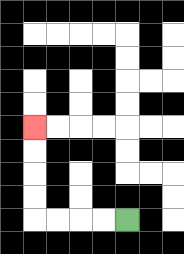{'start': '[5, 9]', 'end': '[1, 5]', 'path_directions': 'L,L,L,L,U,U,U,U', 'path_coordinates': '[[5, 9], [4, 9], [3, 9], [2, 9], [1, 9], [1, 8], [1, 7], [1, 6], [1, 5]]'}